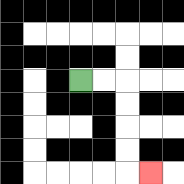{'start': '[3, 3]', 'end': '[6, 7]', 'path_directions': 'R,R,D,D,D,D,R', 'path_coordinates': '[[3, 3], [4, 3], [5, 3], [5, 4], [5, 5], [5, 6], [5, 7], [6, 7]]'}